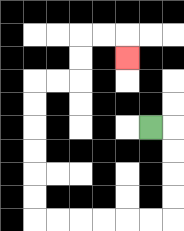{'start': '[6, 5]', 'end': '[5, 2]', 'path_directions': 'R,D,D,D,D,L,L,L,L,L,L,U,U,U,U,U,U,R,R,U,U,R,R,D', 'path_coordinates': '[[6, 5], [7, 5], [7, 6], [7, 7], [7, 8], [7, 9], [6, 9], [5, 9], [4, 9], [3, 9], [2, 9], [1, 9], [1, 8], [1, 7], [1, 6], [1, 5], [1, 4], [1, 3], [2, 3], [3, 3], [3, 2], [3, 1], [4, 1], [5, 1], [5, 2]]'}